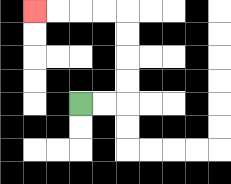{'start': '[3, 4]', 'end': '[1, 0]', 'path_directions': 'R,R,U,U,U,U,L,L,L,L', 'path_coordinates': '[[3, 4], [4, 4], [5, 4], [5, 3], [5, 2], [5, 1], [5, 0], [4, 0], [3, 0], [2, 0], [1, 0]]'}